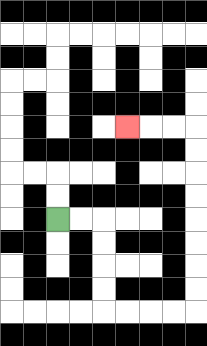{'start': '[2, 9]', 'end': '[5, 5]', 'path_directions': 'R,R,D,D,D,D,R,R,R,R,U,U,U,U,U,U,U,U,L,L,L', 'path_coordinates': '[[2, 9], [3, 9], [4, 9], [4, 10], [4, 11], [4, 12], [4, 13], [5, 13], [6, 13], [7, 13], [8, 13], [8, 12], [8, 11], [8, 10], [8, 9], [8, 8], [8, 7], [8, 6], [8, 5], [7, 5], [6, 5], [5, 5]]'}